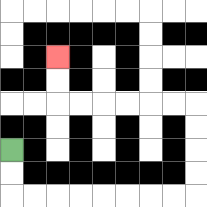{'start': '[0, 6]', 'end': '[2, 2]', 'path_directions': 'D,D,R,R,R,R,R,R,R,R,U,U,U,U,L,L,L,L,L,L,U,U', 'path_coordinates': '[[0, 6], [0, 7], [0, 8], [1, 8], [2, 8], [3, 8], [4, 8], [5, 8], [6, 8], [7, 8], [8, 8], [8, 7], [8, 6], [8, 5], [8, 4], [7, 4], [6, 4], [5, 4], [4, 4], [3, 4], [2, 4], [2, 3], [2, 2]]'}